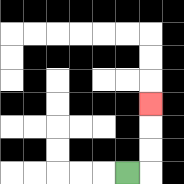{'start': '[5, 7]', 'end': '[6, 4]', 'path_directions': 'R,U,U,U', 'path_coordinates': '[[5, 7], [6, 7], [6, 6], [6, 5], [6, 4]]'}